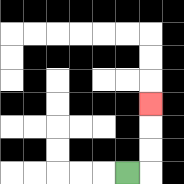{'start': '[5, 7]', 'end': '[6, 4]', 'path_directions': 'R,U,U,U', 'path_coordinates': '[[5, 7], [6, 7], [6, 6], [6, 5], [6, 4]]'}